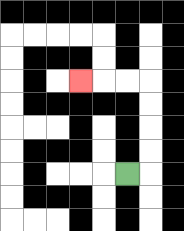{'start': '[5, 7]', 'end': '[3, 3]', 'path_directions': 'R,U,U,U,U,L,L,L', 'path_coordinates': '[[5, 7], [6, 7], [6, 6], [6, 5], [6, 4], [6, 3], [5, 3], [4, 3], [3, 3]]'}